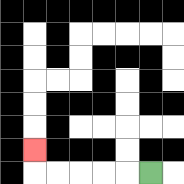{'start': '[6, 7]', 'end': '[1, 6]', 'path_directions': 'L,L,L,L,L,U', 'path_coordinates': '[[6, 7], [5, 7], [4, 7], [3, 7], [2, 7], [1, 7], [1, 6]]'}